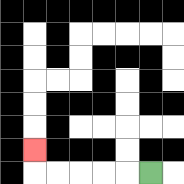{'start': '[6, 7]', 'end': '[1, 6]', 'path_directions': 'L,L,L,L,L,U', 'path_coordinates': '[[6, 7], [5, 7], [4, 7], [3, 7], [2, 7], [1, 7], [1, 6]]'}